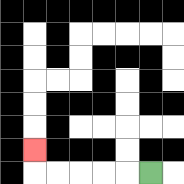{'start': '[6, 7]', 'end': '[1, 6]', 'path_directions': 'L,L,L,L,L,U', 'path_coordinates': '[[6, 7], [5, 7], [4, 7], [3, 7], [2, 7], [1, 7], [1, 6]]'}